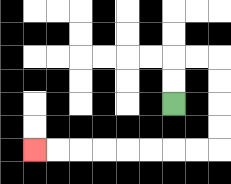{'start': '[7, 4]', 'end': '[1, 6]', 'path_directions': 'U,U,R,R,D,D,D,D,L,L,L,L,L,L,L,L', 'path_coordinates': '[[7, 4], [7, 3], [7, 2], [8, 2], [9, 2], [9, 3], [9, 4], [9, 5], [9, 6], [8, 6], [7, 6], [6, 6], [5, 6], [4, 6], [3, 6], [2, 6], [1, 6]]'}